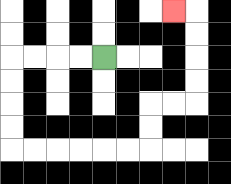{'start': '[4, 2]', 'end': '[7, 0]', 'path_directions': 'L,L,L,L,D,D,D,D,R,R,R,R,R,R,U,U,R,R,U,U,U,U,L', 'path_coordinates': '[[4, 2], [3, 2], [2, 2], [1, 2], [0, 2], [0, 3], [0, 4], [0, 5], [0, 6], [1, 6], [2, 6], [3, 6], [4, 6], [5, 6], [6, 6], [6, 5], [6, 4], [7, 4], [8, 4], [8, 3], [8, 2], [8, 1], [8, 0], [7, 0]]'}